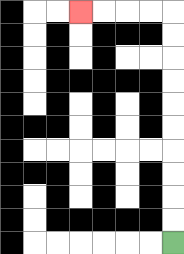{'start': '[7, 10]', 'end': '[3, 0]', 'path_directions': 'U,U,U,U,U,U,U,U,U,U,L,L,L,L', 'path_coordinates': '[[7, 10], [7, 9], [7, 8], [7, 7], [7, 6], [7, 5], [7, 4], [7, 3], [7, 2], [7, 1], [7, 0], [6, 0], [5, 0], [4, 0], [3, 0]]'}